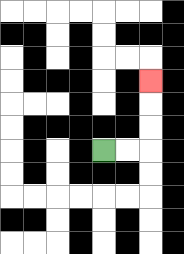{'start': '[4, 6]', 'end': '[6, 3]', 'path_directions': 'R,R,U,U,U', 'path_coordinates': '[[4, 6], [5, 6], [6, 6], [6, 5], [6, 4], [6, 3]]'}